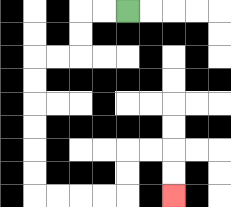{'start': '[5, 0]', 'end': '[7, 8]', 'path_directions': 'L,L,D,D,L,L,D,D,D,D,D,D,R,R,R,R,U,U,R,R,D,D', 'path_coordinates': '[[5, 0], [4, 0], [3, 0], [3, 1], [3, 2], [2, 2], [1, 2], [1, 3], [1, 4], [1, 5], [1, 6], [1, 7], [1, 8], [2, 8], [3, 8], [4, 8], [5, 8], [5, 7], [5, 6], [6, 6], [7, 6], [7, 7], [7, 8]]'}